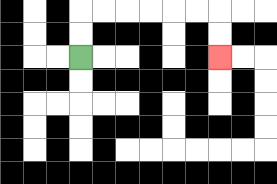{'start': '[3, 2]', 'end': '[9, 2]', 'path_directions': 'U,U,R,R,R,R,R,R,D,D', 'path_coordinates': '[[3, 2], [3, 1], [3, 0], [4, 0], [5, 0], [6, 0], [7, 0], [8, 0], [9, 0], [9, 1], [9, 2]]'}